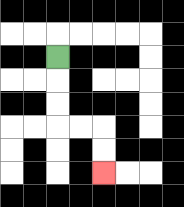{'start': '[2, 2]', 'end': '[4, 7]', 'path_directions': 'D,D,D,R,R,D,D', 'path_coordinates': '[[2, 2], [2, 3], [2, 4], [2, 5], [3, 5], [4, 5], [4, 6], [4, 7]]'}